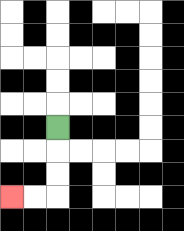{'start': '[2, 5]', 'end': '[0, 8]', 'path_directions': 'D,D,D,L,L', 'path_coordinates': '[[2, 5], [2, 6], [2, 7], [2, 8], [1, 8], [0, 8]]'}